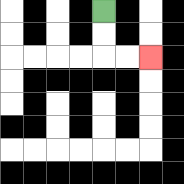{'start': '[4, 0]', 'end': '[6, 2]', 'path_directions': 'D,D,R,R', 'path_coordinates': '[[4, 0], [4, 1], [4, 2], [5, 2], [6, 2]]'}